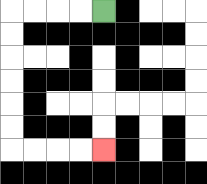{'start': '[4, 0]', 'end': '[4, 6]', 'path_directions': 'L,L,L,L,D,D,D,D,D,D,R,R,R,R', 'path_coordinates': '[[4, 0], [3, 0], [2, 0], [1, 0], [0, 0], [0, 1], [0, 2], [0, 3], [0, 4], [0, 5], [0, 6], [1, 6], [2, 6], [3, 6], [4, 6]]'}